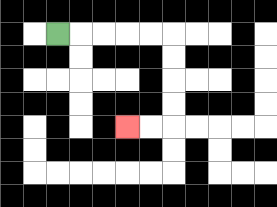{'start': '[2, 1]', 'end': '[5, 5]', 'path_directions': 'R,R,R,R,R,D,D,D,D,L,L', 'path_coordinates': '[[2, 1], [3, 1], [4, 1], [5, 1], [6, 1], [7, 1], [7, 2], [7, 3], [7, 4], [7, 5], [6, 5], [5, 5]]'}